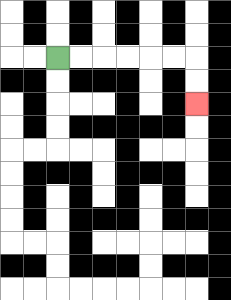{'start': '[2, 2]', 'end': '[8, 4]', 'path_directions': 'R,R,R,R,R,R,D,D', 'path_coordinates': '[[2, 2], [3, 2], [4, 2], [5, 2], [6, 2], [7, 2], [8, 2], [8, 3], [8, 4]]'}